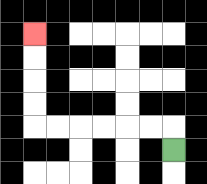{'start': '[7, 6]', 'end': '[1, 1]', 'path_directions': 'U,L,L,L,L,L,L,U,U,U,U', 'path_coordinates': '[[7, 6], [7, 5], [6, 5], [5, 5], [4, 5], [3, 5], [2, 5], [1, 5], [1, 4], [1, 3], [1, 2], [1, 1]]'}